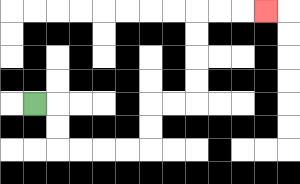{'start': '[1, 4]', 'end': '[11, 0]', 'path_directions': 'R,D,D,R,R,R,R,U,U,R,R,U,U,U,U,R,R,R', 'path_coordinates': '[[1, 4], [2, 4], [2, 5], [2, 6], [3, 6], [4, 6], [5, 6], [6, 6], [6, 5], [6, 4], [7, 4], [8, 4], [8, 3], [8, 2], [8, 1], [8, 0], [9, 0], [10, 0], [11, 0]]'}